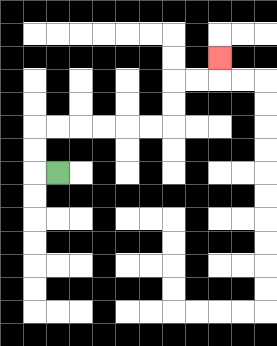{'start': '[2, 7]', 'end': '[9, 2]', 'path_directions': 'L,U,U,R,R,R,R,R,R,U,U,R,R,U', 'path_coordinates': '[[2, 7], [1, 7], [1, 6], [1, 5], [2, 5], [3, 5], [4, 5], [5, 5], [6, 5], [7, 5], [7, 4], [7, 3], [8, 3], [9, 3], [9, 2]]'}